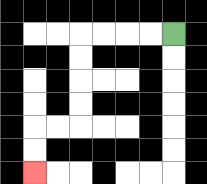{'start': '[7, 1]', 'end': '[1, 7]', 'path_directions': 'L,L,L,L,D,D,D,D,L,L,D,D', 'path_coordinates': '[[7, 1], [6, 1], [5, 1], [4, 1], [3, 1], [3, 2], [3, 3], [3, 4], [3, 5], [2, 5], [1, 5], [1, 6], [1, 7]]'}